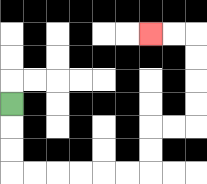{'start': '[0, 4]', 'end': '[6, 1]', 'path_directions': 'D,D,D,R,R,R,R,R,R,U,U,R,R,U,U,U,U,L,L', 'path_coordinates': '[[0, 4], [0, 5], [0, 6], [0, 7], [1, 7], [2, 7], [3, 7], [4, 7], [5, 7], [6, 7], [6, 6], [6, 5], [7, 5], [8, 5], [8, 4], [8, 3], [8, 2], [8, 1], [7, 1], [6, 1]]'}